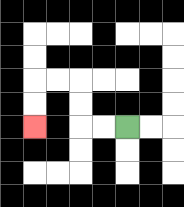{'start': '[5, 5]', 'end': '[1, 5]', 'path_directions': 'L,L,U,U,L,L,D,D', 'path_coordinates': '[[5, 5], [4, 5], [3, 5], [3, 4], [3, 3], [2, 3], [1, 3], [1, 4], [1, 5]]'}